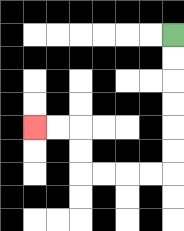{'start': '[7, 1]', 'end': '[1, 5]', 'path_directions': 'D,D,D,D,D,D,L,L,L,L,U,U,L,L', 'path_coordinates': '[[7, 1], [7, 2], [7, 3], [7, 4], [7, 5], [7, 6], [7, 7], [6, 7], [5, 7], [4, 7], [3, 7], [3, 6], [3, 5], [2, 5], [1, 5]]'}